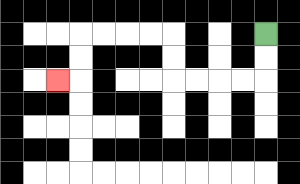{'start': '[11, 1]', 'end': '[2, 3]', 'path_directions': 'D,D,L,L,L,L,U,U,L,L,L,L,D,D,L', 'path_coordinates': '[[11, 1], [11, 2], [11, 3], [10, 3], [9, 3], [8, 3], [7, 3], [7, 2], [7, 1], [6, 1], [5, 1], [4, 1], [3, 1], [3, 2], [3, 3], [2, 3]]'}